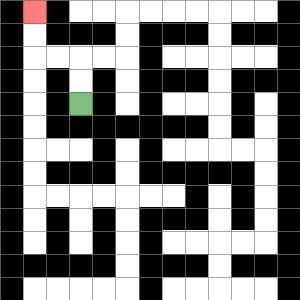{'start': '[3, 4]', 'end': '[1, 0]', 'path_directions': 'U,U,L,L,U,U', 'path_coordinates': '[[3, 4], [3, 3], [3, 2], [2, 2], [1, 2], [1, 1], [1, 0]]'}